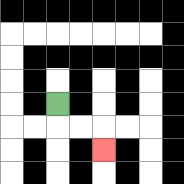{'start': '[2, 4]', 'end': '[4, 6]', 'path_directions': 'D,R,R,D', 'path_coordinates': '[[2, 4], [2, 5], [3, 5], [4, 5], [4, 6]]'}